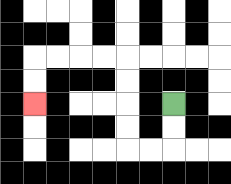{'start': '[7, 4]', 'end': '[1, 4]', 'path_directions': 'D,D,L,L,U,U,U,U,L,L,L,L,D,D', 'path_coordinates': '[[7, 4], [7, 5], [7, 6], [6, 6], [5, 6], [5, 5], [5, 4], [5, 3], [5, 2], [4, 2], [3, 2], [2, 2], [1, 2], [1, 3], [1, 4]]'}